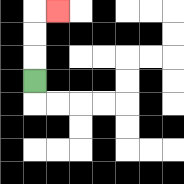{'start': '[1, 3]', 'end': '[2, 0]', 'path_directions': 'U,U,U,R', 'path_coordinates': '[[1, 3], [1, 2], [1, 1], [1, 0], [2, 0]]'}